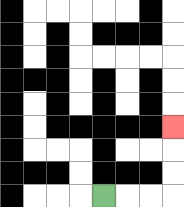{'start': '[4, 8]', 'end': '[7, 5]', 'path_directions': 'R,R,R,U,U,U', 'path_coordinates': '[[4, 8], [5, 8], [6, 8], [7, 8], [7, 7], [7, 6], [7, 5]]'}